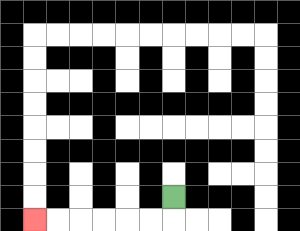{'start': '[7, 8]', 'end': '[1, 9]', 'path_directions': 'D,L,L,L,L,L,L', 'path_coordinates': '[[7, 8], [7, 9], [6, 9], [5, 9], [4, 9], [3, 9], [2, 9], [1, 9]]'}